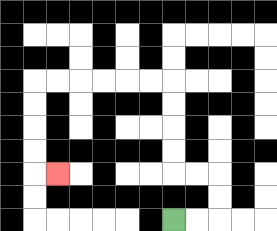{'start': '[7, 9]', 'end': '[2, 7]', 'path_directions': 'R,R,U,U,L,L,U,U,U,U,L,L,L,L,L,L,D,D,D,D,R', 'path_coordinates': '[[7, 9], [8, 9], [9, 9], [9, 8], [9, 7], [8, 7], [7, 7], [7, 6], [7, 5], [7, 4], [7, 3], [6, 3], [5, 3], [4, 3], [3, 3], [2, 3], [1, 3], [1, 4], [1, 5], [1, 6], [1, 7], [2, 7]]'}